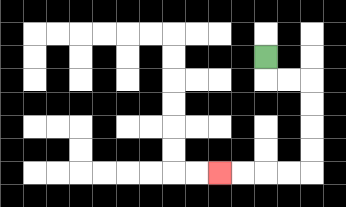{'start': '[11, 2]', 'end': '[9, 7]', 'path_directions': 'D,R,R,D,D,D,D,L,L,L,L', 'path_coordinates': '[[11, 2], [11, 3], [12, 3], [13, 3], [13, 4], [13, 5], [13, 6], [13, 7], [12, 7], [11, 7], [10, 7], [9, 7]]'}